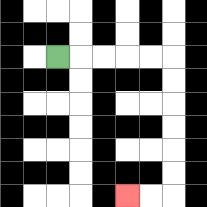{'start': '[2, 2]', 'end': '[5, 8]', 'path_directions': 'R,R,R,R,R,D,D,D,D,D,D,L,L', 'path_coordinates': '[[2, 2], [3, 2], [4, 2], [5, 2], [6, 2], [7, 2], [7, 3], [7, 4], [7, 5], [7, 6], [7, 7], [7, 8], [6, 8], [5, 8]]'}